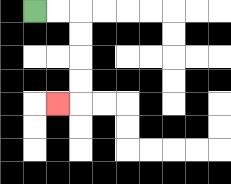{'start': '[1, 0]', 'end': '[2, 4]', 'path_directions': 'R,R,D,D,D,D,L', 'path_coordinates': '[[1, 0], [2, 0], [3, 0], [3, 1], [3, 2], [3, 3], [3, 4], [2, 4]]'}